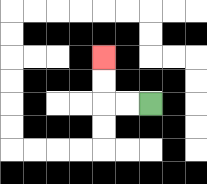{'start': '[6, 4]', 'end': '[4, 2]', 'path_directions': 'L,L,U,U', 'path_coordinates': '[[6, 4], [5, 4], [4, 4], [4, 3], [4, 2]]'}